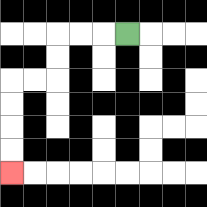{'start': '[5, 1]', 'end': '[0, 7]', 'path_directions': 'L,L,L,D,D,L,L,D,D,D,D', 'path_coordinates': '[[5, 1], [4, 1], [3, 1], [2, 1], [2, 2], [2, 3], [1, 3], [0, 3], [0, 4], [0, 5], [0, 6], [0, 7]]'}